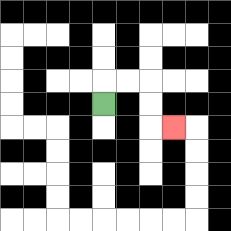{'start': '[4, 4]', 'end': '[7, 5]', 'path_directions': 'U,R,R,D,D,R', 'path_coordinates': '[[4, 4], [4, 3], [5, 3], [6, 3], [6, 4], [6, 5], [7, 5]]'}